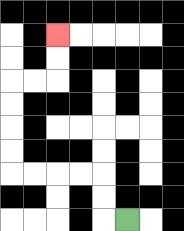{'start': '[5, 9]', 'end': '[2, 1]', 'path_directions': 'L,U,U,L,L,L,L,U,U,U,U,R,R,U,U', 'path_coordinates': '[[5, 9], [4, 9], [4, 8], [4, 7], [3, 7], [2, 7], [1, 7], [0, 7], [0, 6], [0, 5], [0, 4], [0, 3], [1, 3], [2, 3], [2, 2], [2, 1]]'}